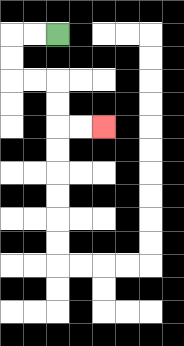{'start': '[2, 1]', 'end': '[4, 5]', 'path_directions': 'L,L,D,D,R,R,D,D,R,R', 'path_coordinates': '[[2, 1], [1, 1], [0, 1], [0, 2], [0, 3], [1, 3], [2, 3], [2, 4], [2, 5], [3, 5], [4, 5]]'}